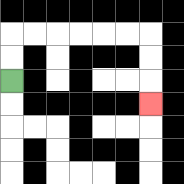{'start': '[0, 3]', 'end': '[6, 4]', 'path_directions': 'U,U,R,R,R,R,R,R,D,D,D', 'path_coordinates': '[[0, 3], [0, 2], [0, 1], [1, 1], [2, 1], [3, 1], [4, 1], [5, 1], [6, 1], [6, 2], [6, 3], [6, 4]]'}